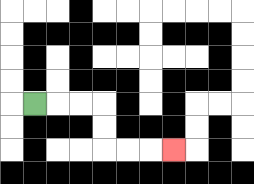{'start': '[1, 4]', 'end': '[7, 6]', 'path_directions': 'R,R,R,D,D,R,R,R', 'path_coordinates': '[[1, 4], [2, 4], [3, 4], [4, 4], [4, 5], [4, 6], [5, 6], [6, 6], [7, 6]]'}